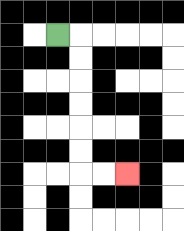{'start': '[2, 1]', 'end': '[5, 7]', 'path_directions': 'R,D,D,D,D,D,D,R,R', 'path_coordinates': '[[2, 1], [3, 1], [3, 2], [3, 3], [3, 4], [3, 5], [3, 6], [3, 7], [4, 7], [5, 7]]'}